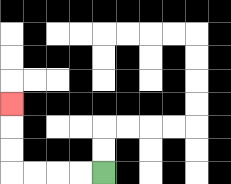{'start': '[4, 7]', 'end': '[0, 4]', 'path_directions': 'L,L,L,L,U,U,U', 'path_coordinates': '[[4, 7], [3, 7], [2, 7], [1, 7], [0, 7], [0, 6], [0, 5], [0, 4]]'}